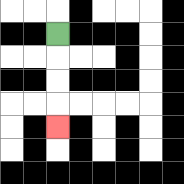{'start': '[2, 1]', 'end': '[2, 5]', 'path_directions': 'D,D,D,D', 'path_coordinates': '[[2, 1], [2, 2], [2, 3], [2, 4], [2, 5]]'}